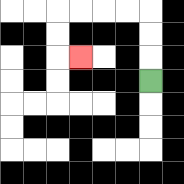{'start': '[6, 3]', 'end': '[3, 2]', 'path_directions': 'U,U,U,L,L,L,L,D,D,R', 'path_coordinates': '[[6, 3], [6, 2], [6, 1], [6, 0], [5, 0], [4, 0], [3, 0], [2, 0], [2, 1], [2, 2], [3, 2]]'}